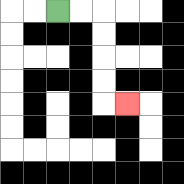{'start': '[2, 0]', 'end': '[5, 4]', 'path_directions': 'R,R,D,D,D,D,R', 'path_coordinates': '[[2, 0], [3, 0], [4, 0], [4, 1], [4, 2], [4, 3], [4, 4], [5, 4]]'}